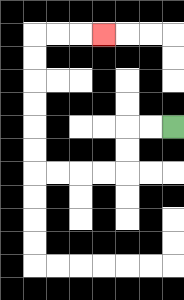{'start': '[7, 5]', 'end': '[4, 1]', 'path_directions': 'L,L,D,D,L,L,L,L,U,U,U,U,U,U,R,R,R', 'path_coordinates': '[[7, 5], [6, 5], [5, 5], [5, 6], [5, 7], [4, 7], [3, 7], [2, 7], [1, 7], [1, 6], [1, 5], [1, 4], [1, 3], [1, 2], [1, 1], [2, 1], [3, 1], [4, 1]]'}